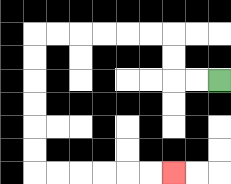{'start': '[9, 3]', 'end': '[7, 7]', 'path_directions': 'L,L,U,U,L,L,L,L,L,L,D,D,D,D,D,D,R,R,R,R,R,R', 'path_coordinates': '[[9, 3], [8, 3], [7, 3], [7, 2], [7, 1], [6, 1], [5, 1], [4, 1], [3, 1], [2, 1], [1, 1], [1, 2], [1, 3], [1, 4], [1, 5], [1, 6], [1, 7], [2, 7], [3, 7], [4, 7], [5, 7], [6, 7], [7, 7]]'}